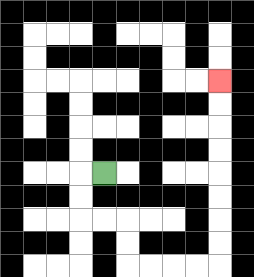{'start': '[4, 7]', 'end': '[9, 3]', 'path_directions': 'L,D,D,R,R,D,D,R,R,R,R,U,U,U,U,U,U,U,U', 'path_coordinates': '[[4, 7], [3, 7], [3, 8], [3, 9], [4, 9], [5, 9], [5, 10], [5, 11], [6, 11], [7, 11], [8, 11], [9, 11], [9, 10], [9, 9], [9, 8], [9, 7], [9, 6], [9, 5], [9, 4], [9, 3]]'}